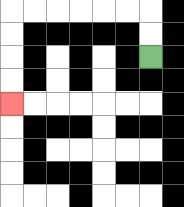{'start': '[6, 2]', 'end': '[0, 4]', 'path_directions': 'U,U,L,L,L,L,L,L,D,D,D,D', 'path_coordinates': '[[6, 2], [6, 1], [6, 0], [5, 0], [4, 0], [3, 0], [2, 0], [1, 0], [0, 0], [0, 1], [0, 2], [0, 3], [0, 4]]'}